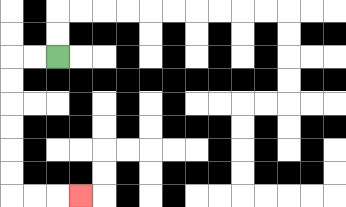{'start': '[2, 2]', 'end': '[3, 8]', 'path_directions': 'L,L,D,D,D,D,D,D,R,R,R', 'path_coordinates': '[[2, 2], [1, 2], [0, 2], [0, 3], [0, 4], [0, 5], [0, 6], [0, 7], [0, 8], [1, 8], [2, 8], [3, 8]]'}